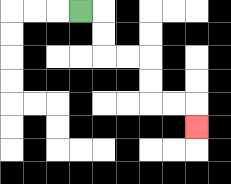{'start': '[3, 0]', 'end': '[8, 5]', 'path_directions': 'R,D,D,R,R,D,D,R,R,D', 'path_coordinates': '[[3, 0], [4, 0], [4, 1], [4, 2], [5, 2], [6, 2], [6, 3], [6, 4], [7, 4], [8, 4], [8, 5]]'}